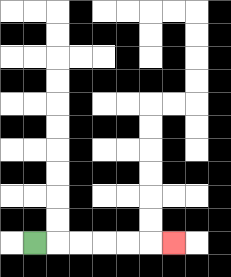{'start': '[1, 10]', 'end': '[7, 10]', 'path_directions': 'R,R,R,R,R,R', 'path_coordinates': '[[1, 10], [2, 10], [3, 10], [4, 10], [5, 10], [6, 10], [7, 10]]'}